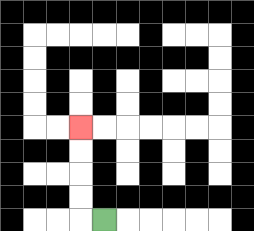{'start': '[4, 9]', 'end': '[3, 5]', 'path_directions': 'L,U,U,U,U', 'path_coordinates': '[[4, 9], [3, 9], [3, 8], [3, 7], [3, 6], [3, 5]]'}